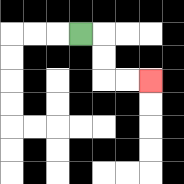{'start': '[3, 1]', 'end': '[6, 3]', 'path_directions': 'R,D,D,R,R', 'path_coordinates': '[[3, 1], [4, 1], [4, 2], [4, 3], [5, 3], [6, 3]]'}